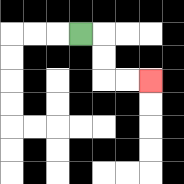{'start': '[3, 1]', 'end': '[6, 3]', 'path_directions': 'R,D,D,R,R', 'path_coordinates': '[[3, 1], [4, 1], [4, 2], [4, 3], [5, 3], [6, 3]]'}